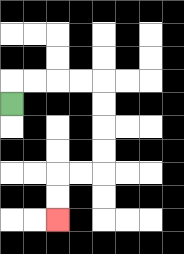{'start': '[0, 4]', 'end': '[2, 9]', 'path_directions': 'U,R,R,R,R,D,D,D,D,L,L,D,D', 'path_coordinates': '[[0, 4], [0, 3], [1, 3], [2, 3], [3, 3], [4, 3], [4, 4], [4, 5], [4, 6], [4, 7], [3, 7], [2, 7], [2, 8], [2, 9]]'}